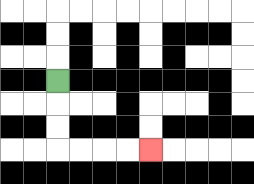{'start': '[2, 3]', 'end': '[6, 6]', 'path_directions': 'D,D,D,R,R,R,R', 'path_coordinates': '[[2, 3], [2, 4], [2, 5], [2, 6], [3, 6], [4, 6], [5, 6], [6, 6]]'}